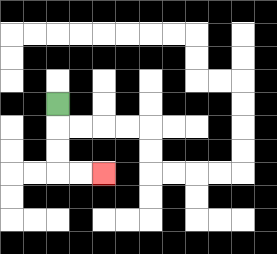{'start': '[2, 4]', 'end': '[4, 7]', 'path_directions': 'D,D,D,R,R', 'path_coordinates': '[[2, 4], [2, 5], [2, 6], [2, 7], [3, 7], [4, 7]]'}